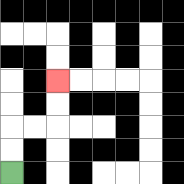{'start': '[0, 7]', 'end': '[2, 3]', 'path_directions': 'U,U,R,R,U,U', 'path_coordinates': '[[0, 7], [0, 6], [0, 5], [1, 5], [2, 5], [2, 4], [2, 3]]'}